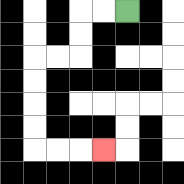{'start': '[5, 0]', 'end': '[4, 6]', 'path_directions': 'L,L,D,D,L,L,D,D,D,D,R,R,R', 'path_coordinates': '[[5, 0], [4, 0], [3, 0], [3, 1], [3, 2], [2, 2], [1, 2], [1, 3], [1, 4], [1, 5], [1, 6], [2, 6], [3, 6], [4, 6]]'}